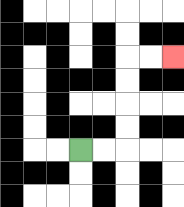{'start': '[3, 6]', 'end': '[7, 2]', 'path_directions': 'R,R,U,U,U,U,R,R', 'path_coordinates': '[[3, 6], [4, 6], [5, 6], [5, 5], [5, 4], [5, 3], [5, 2], [6, 2], [7, 2]]'}